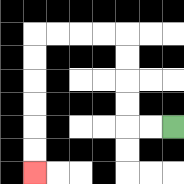{'start': '[7, 5]', 'end': '[1, 7]', 'path_directions': 'L,L,U,U,U,U,L,L,L,L,D,D,D,D,D,D', 'path_coordinates': '[[7, 5], [6, 5], [5, 5], [5, 4], [5, 3], [5, 2], [5, 1], [4, 1], [3, 1], [2, 1], [1, 1], [1, 2], [1, 3], [1, 4], [1, 5], [1, 6], [1, 7]]'}